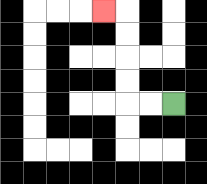{'start': '[7, 4]', 'end': '[4, 0]', 'path_directions': 'L,L,U,U,U,U,L', 'path_coordinates': '[[7, 4], [6, 4], [5, 4], [5, 3], [5, 2], [5, 1], [5, 0], [4, 0]]'}